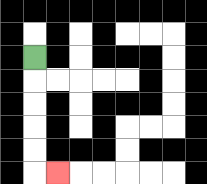{'start': '[1, 2]', 'end': '[2, 7]', 'path_directions': 'D,D,D,D,D,R', 'path_coordinates': '[[1, 2], [1, 3], [1, 4], [1, 5], [1, 6], [1, 7], [2, 7]]'}